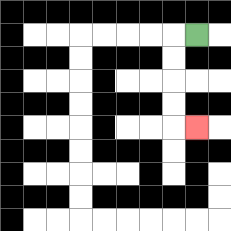{'start': '[8, 1]', 'end': '[8, 5]', 'path_directions': 'L,D,D,D,D,R', 'path_coordinates': '[[8, 1], [7, 1], [7, 2], [7, 3], [7, 4], [7, 5], [8, 5]]'}